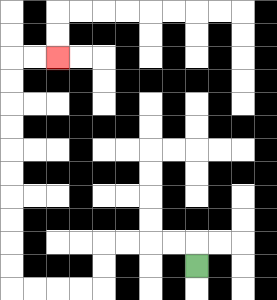{'start': '[8, 11]', 'end': '[2, 2]', 'path_directions': 'U,L,L,L,L,D,D,L,L,L,L,U,U,U,U,U,U,U,U,U,U,R,R', 'path_coordinates': '[[8, 11], [8, 10], [7, 10], [6, 10], [5, 10], [4, 10], [4, 11], [4, 12], [3, 12], [2, 12], [1, 12], [0, 12], [0, 11], [0, 10], [0, 9], [0, 8], [0, 7], [0, 6], [0, 5], [0, 4], [0, 3], [0, 2], [1, 2], [2, 2]]'}